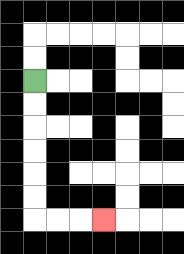{'start': '[1, 3]', 'end': '[4, 9]', 'path_directions': 'D,D,D,D,D,D,R,R,R', 'path_coordinates': '[[1, 3], [1, 4], [1, 5], [1, 6], [1, 7], [1, 8], [1, 9], [2, 9], [3, 9], [4, 9]]'}